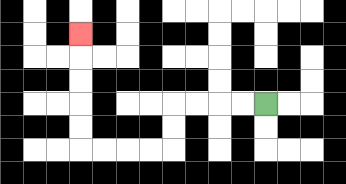{'start': '[11, 4]', 'end': '[3, 1]', 'path_directions': 'L,L,L,L,D,D,L,L,L,L,U,U,U,U,U', 'path_coordinates': '[[11, 4], [10, 4], [9, 4], [8, 4], [7, 4], [7, 5], [7, 6], [6, 6], [5, 6], [4, 6], [3, 6], [3, 5], [3, 4], [3, 3], [3, 2], [3, 1]]'}